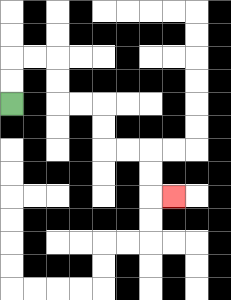{'start': '[0, 4]', 'end': '[7, 8]', 'path_directions': 'U,U,R,R,D,D,R,R,D,D,R,R,D,D,R', 'path_coordinates': '[[0, 4], [0, 3], [0, 2], [1, 2], [2, 2], [2, 3], [2, 4], [3, 4], [4, 4], [4, 5], [4, 6], [5, 6], [6, 6], [6, 7], [6, 8], [7, 8]]'}